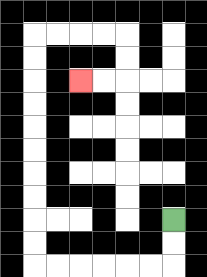{'start': '[7, 9]', 'end': '[3, 3]', 'path_directions': 'D,D,L,L,L,L,L,L,U,U,U,U,U,U,U,U,U,U,R,R,R,R,D,D,L,L', 'path_coordinates': '[[7, 9], [7, 10], [7, 11], [6, 11], [5, 11], [4, 11], [3, 11], [2, 11], [1, 11], [1, 10], [1, 9], [1, 8], [1, 7], [1, 6], [1, 5], [1, 4], [1, 3], [1, 2], [1, 1], [2, 1], [3, 1], [4, 1], [5, 1], [5, 2], [5, 3], [4, 3], [3, 3]]'}